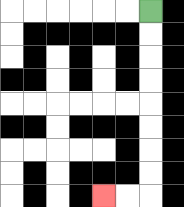{'start': '[6, 0]', 'end': '[4, 8]', 'path_directions': 'D,D,D,D,D,D,D,D,L,L', 'path_coordinates': '[[6, 0], [6, 1], [6, 2], [6, 3], [6, 4], [6, 5], [6, 6], [6, 7], [6, 8], [5, 8], [4, 8]]'}